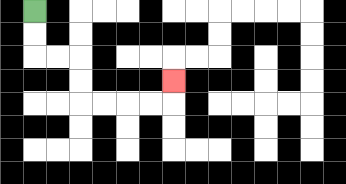{'start': '[1, 0]', 'end': '[7, 3]', 'path_directions': 'D,D,R,R,D,D,R,R,R,R,U', 'path_coordinates': '[[1, 0], [1, 1], [1, 2], [2, 2], [3, 2], [3, 3], [3, 4], [4, 4], [5, 4], [6, 4], [7, 4], [7, 3]]'}